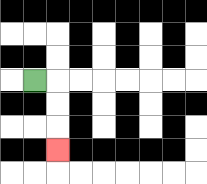{'start': '[1, 3]', 'end': '[2, 6]', 'path_directions': 'R,D,D,D', 'path_coordinates': '[[1, 3], [2, 3], [2, 4], [2, 5], [2, 6]]'}